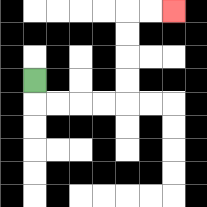{'start': '[1, 3]', 'end': '[7, 0]', 'path_directions': 'D,R,R,R,R,U,U,U,U,R,R', 'path_coordinates': '[[1, 3], [1, 4], [2, 4], [3, 4], [4, 4], [5, 4], [5, 3], [5, 2], [5, 1], [5, 0], [6, 0], [7, 0]]'}